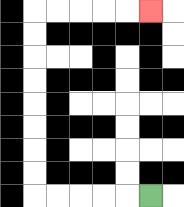{'start': '[6, 8]', 'end': '[6, 0]', 'path_directions': 'L,L,L,L,L,U,U,U,U,U,U,U,U,R,R,R,R,R', 'path_coordinates': '[[6, 8], [5, 8], [4, 8], [3, 8], [2, 8], [1, 8], [1, 7], [1, 6], [1, 5], [1, 4], [1, 3], [1, 2], [1, 1], [1, 0], [2, 0], [3, 0], [4, 0], [5, 0], [6, 0]]'}